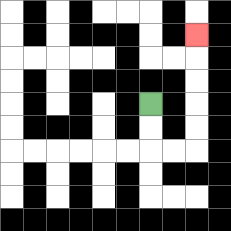{'start': '[6, 4]', 'end': '[8, 1]', 'path_directions': 'D,D,R,R,U,U,U,U,U', 'path_coordinates': '[[6, 4], [6, 5], [6, 6], [7, 6], [8, 6], [8, 5], [8, 4], [8, 3], [8, 2], [8, 1]]'}